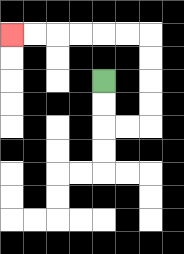{'start': '[4, 3]', 'end': '[0, 1]', 'path_directions': 'D,D,R,R,U,U,U,U,L,L,L,L,L,L', 'path_coordinates': '[[4, 3], [4, 4], [4, 5], [5, 5], [6, 5], [6, 4], [6, 3], [6, 2], [6, 1], [5, 1], [4, 1], [3, 1], [2, 1], [1, 1], [0, 1]]'}